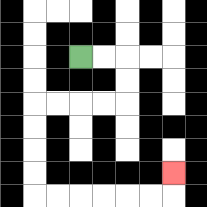{'start': '[3, 2]', 'end': '[7, 7]', 'path_directions': 'R,R,D,D,L,L,L,L,D,D,D,D,R,R,R,R,R,R,U', 'path_coordinates': '[[3, 2], [4, 2], [5, 2], [5, 3], [5, 4], [4, 4], [3, 4], [2, 4], [1, 4], [1, 5], [1, 6], [1, 7], [1, 8], [2, 8], [3, 8], [4, 8], [5, 8], [6, 8], [7, 8], [7, 7]]'}